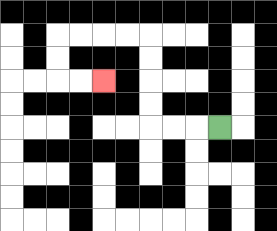{'start': '[9, 5]', 'end': '[4, 3]', 'path_directions': 'L,L,L,U,U,U,U,L,L,L,L,D,D,R,R', 'path_coordinates': '[[9, 5], [8, 5], [7, 5], [6, 5], [6, 4], [6, 3], [6, 2], [6, 1], [5, 1], [4, 1], [3, 1], [2, 1], [2, 2], [2, 3], [3, 3], [4, 3]]'}